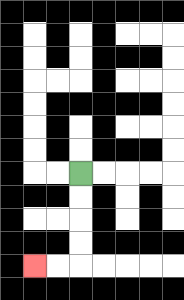{'start': '[3, 7]', 'end': '[1, 11]', 'path_directions': 'D,D,D,D,L,L', 'path_coordinates': '[[3, 7], [3, 8], [3, 9], [3, 10], [3, 11], [2, 11], [1, 11]]'}